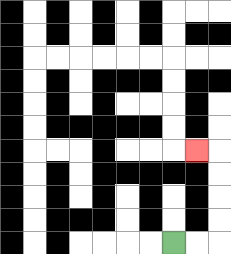{'start': '[7, 10]', 'end': '[8, 6]', 'path_directions': 'R,R,U,U,U,U,L', 'path_coordinates': '[[7, 10], [8, 10], [9, 10], [9, 9], [9, 8], [9, 7], [9, 6], [8, 6]]'}